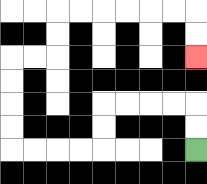{'start': '[8, 6]', 'end': '[8, 2]', 'path_directions': 'U,U,L,L,L,L,D,D,L,L,L,L,U,U,U,U,R,R,U,U,R,R,R,R,R,R,D,D', 'path_coordinates': '[[8, 6], [8, 5], [8, 4], [7, 4], [6, 4], [5, 4], [4, 4], [4, 5], [4, 6], [3, 6], [2, 6], [1, 6], [0, 6], [0, 5], [0, 4], [0, 3], [0, 2], [1, 2], [2, 2], [2, 1], [2, 0], [3, 0], [4, 0], [5, 0], [6, 0], [7, 0], [8, 0], [8, 1], [8, 2]]'}